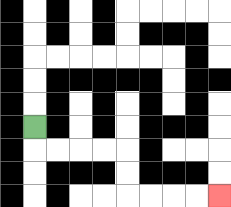{'start': '[1, 5]', 'end': '[9, 8]', 'path_directions': 'D,R,R,R,R,D,D,R,R,R,R', 'path_coordinates': '[[1, 5], [1, 6], [2, 6], [3, 6], [4, 6], [5, 6], [5, 7], [5, 8], [6, 8], [7, 8], [8, 8], [9, 8]]'}